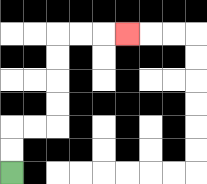{'start': '[0, 7]', 'end': '[5, 1]', 'path_directions': 'U,U,R,R,U,U,U,U,R,R,R', 'path_coordinates': '[[0, 7], [0, 6], [0, 5], [1, 5], [2, 5], [2, 4], [2, 3], [2, 2], [2, 1], [3, 1], [4, 1], [5, 1]]'}